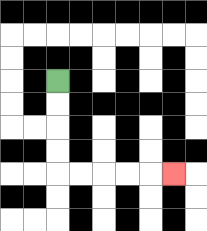{'start': '[2, 3]', 'end': '[7, 7]', 'path_directions': 'D,D,D,D,R,R,R,R,R', 'path_coordinates': '[[2, 3], [2, 4], [2, 5], [2, 6], [2, 7], [3, 7], [4, 7], [5, 7], [6, 7], [7, 7]]'}